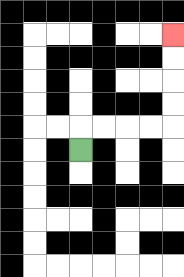{'start': '[3, 6]', 'end': '[7, 1]', 'path_directions': 'U,R,R,R,R,U,U,U,U', 'path_coordinates': '[[3, 6], [3, 5], [4, 5], [5, 5], [6, 5], [7, 5], [7, 4], [7, 3], [7, 2], [7, 1]]'}